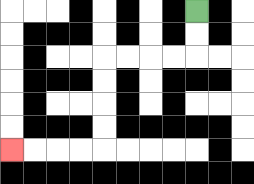{'start': '[8, 0]', 'end': '[0, 6]', 'path_directions': 'D,D,L,L,L,L,D,D,D,D,L,L,L,L', 'path_coordinates': '[[8, 0], [8, 1], [8, 2], [7, 2], [6, 2], [5, 2], [4, 2], [4, 3], [4, 4], [4, 5], [4, 6], [3, 6], [2, 6], [1, 6], [0, 6]]'}